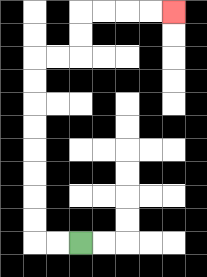{'start': '[3, 10]', 'end': '[7, 0]', 'path_directions': 'L,L,U,U,U,U,U,U,U,U,R,R,U,U,R,R,R,R', 'path_coordinates': '[[3, 10], [2, 10], [1, 10], [1, 9], [1, 8], [1, 7], [1, 6], [1, 5], [1, 4], [1, 3], [1, 2], [2, 2], [3, 2], [3, 1], [3, 0], [4, 0], [5, 0], [6, 0], [7, 0]]'}